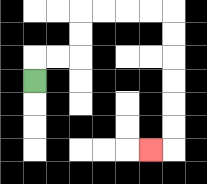{'start': '[1, 3]', 'end': '[6, 6]', 'path_directions': 'U,R,R,U,U,R,R,R,R,D,D,D,D,D,D,L', 'path_coordinates': '[[1, 3], [1, 2], [2, 2], [3, 2], [3, 1], [3, 0], [4, 0], [5, 0], [6, 0], [7, 0], [7, 1], [7, 2], [7, 3], [7, 4], [7, 5], [7, 6], [6, 6]]'}